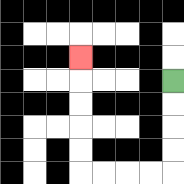{'start': '[7, 3]', 'end': '[3, 2]', 'path_directions': 'D,D,D,D,L,L,L,L,U,U,U,U,U', 'path_coordinates': '[[7, 3], [7, 4], [7, 5], [7, 6], [7, 7], [6, 7], [5, 7], [4, 7], [3, 7], [3, 6], [3, 5], [3, 4], [3, 3], [3, 2]]'}